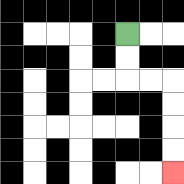{'start': '[5, 1]', 'end': '[7, 7]', 'path_directions': 'D,D,R,R,D,D,D,D', 'path_coordinates': '[[5, 1], [5, 2], [5, 3], [6, 3], [7, 3], [7, 4], [7, 5], [7, 6], [7, 7]]'}